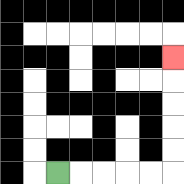{'start': '[2, 7]', 'end': '[7, 2]', 'path_directions': 'R,R,R,R,R,U,U,U,U,U', 'path_coordinates': '[[2, 7], [3, 7], [4, 7], [5, 7], [6, 7], [7, 7], [7, 6], [7, 5], [7, 4], [7, 3], [7, 2]]'}